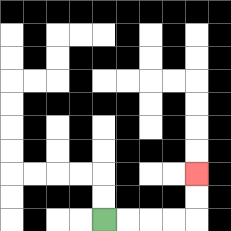{'start': '[4, 9]', 'end': '[8, 7]', 'path_directions': 'R,R,R,R,U,U', 'path_coordinates': '[[4, 9], [5, 9], [6, 9], [7, 9], [8, 9], [8, 8], [8, 7]]'}